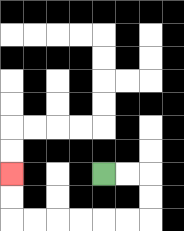{'start': '[4, 7]', 'end': '[0, 7]', 'path_directions': 'R,R,D,D,L,L,L,L,L,L,U,U', 'path_coordinates': '[[4, 7], [5, 7], [6, 7], [6, 8], [6, 9], [5, 9], [4, 9], [3, 9], [2, 9], [1, 9], [0, 9], [0, 8], [0, 7]]'}